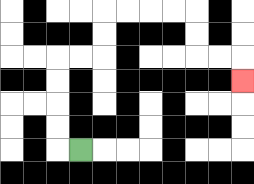{'start': '[3, 6]', 'end': '[10, 3]', 'path_directions': 'L,U,U,U,U,R,R,U,U,R,R,R,R,D,D,R,R,D', 'path_coordinates': '[[3, 6], [2, 6], [2, 5], [2, 4], [2, 3], [2, 2], [3, 2], [4, 2], [4, 1], [4, 0], [5, 0], [6, 0], [7, 0], [8, 0], [8, 1], [8, 2], [9, 2], [10, 2], [10, 3]]'}